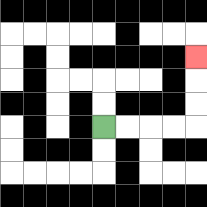{'start': '[4, 5]', 'end': '[8, 2]', 'path_directions': 'R,R,R,R,U,U,U', 'path_coordinates': '[[4, 5], [5, 5], [6, 5], [7, 5], [8, 5], [8, 4], [8, 3], [8, 2]]'}